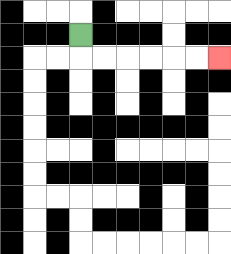{'start': '[3, 1]', 'end': '[9, 2]', 'path_directions': 'D,R,R,R,R,R,R', 'path_coordinates': '[[3, 1], [3, 2], [4, 2], [5, 2], [6, 2], [7, 2], [8, 2], [9, 2]]'}